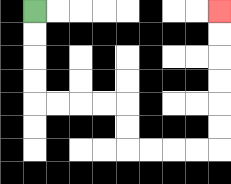{'start': '[1, 0]', 'end': '[9, 0]', 'path_directions': 'D,D,D,D,R,R,R,R,D,D,R,R,R,R,U,U,U,U,U,U', 'path_coordinates': '[[1, 0], [1, 1], [1, 2], [1, 3], [1, 4], [2, 4], [3, 4], [4, 4], [5, 4], [5, 5], [5, 6], [6, 6], [7, 6], [8, 6], [9, 6], [9, 5], [9, 4], [9, 3], [9, 2], [9, 1], [9, 0]]'}